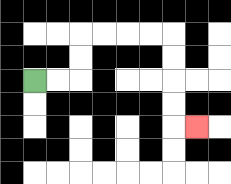{'start': '[1, 3]', 'end': '[8, 5]', 'path_directions': 'R,R,U,U,R,R,R,R,D,D,D,D,R', 'path_coordinates': '[[1, 3], [2, 3], [3, 3], [3, 2], [3, 1], [4, 1], [5, 1], [6, 1], [7, 1], [7, 2], [7, 3], [7, 4], [7, 5], [8, 5]]'}